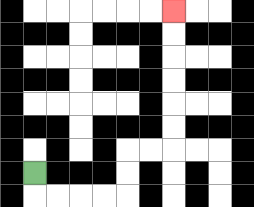{'start': '[1, 7]', 'end': '[7, 0]', 'path_directions': 'D,R,R,R,R,U,U,R,R,U,U,U,U,U,U', 'path_coordinates': '[[1, 7], [1, 8], [2, 8], [3, 8], [4, 8], [5, 8], [5, 7], [5, 6], [6, 6], [7, 6], [7, 5], [7, 4], [7, 3], [7, 2], [7, 1], [7, 0]]'}